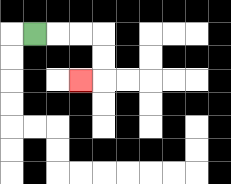{'start': '[1, 1]', 'end': '[3, 3]', 'path_directions': 'R,R,R,D,D,L', 'path_coordinates': '[[1, 1], [2, 1], [3, 1], [4, 1], [4, 2], [4, 3], [3, 3]]'}